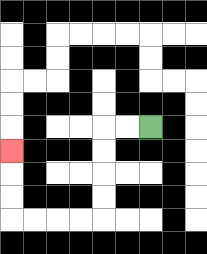{'start': '[6, 5]', 'end': '[0, 6]', 'path_directions': 'L,L,D,D,D,D,L,L,L,L,U,U,U', 'path_coordinates': '[[6, 5], [5, 5], [4, 5], [4, 6], [4, 7], [4, 8], [4, 9], [3, 9], [2, 9], [1, 9], [0, 9], [0, 8], [0, 7], [0, 6]]'}